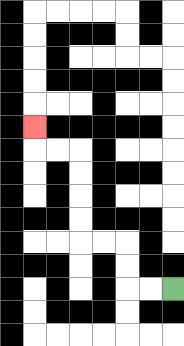{'start': '[7, 12]', 'end': '[1, 5]', 'path_directions': 'L,L,U,U,L,L,U,U,U,U,L,L,U', 'path_coordinates': '[[7, 12], [6, 12], [5, 12], [5, 11], [5, 10], [4, 10], [3, 10], [3, 9], [3, 8], [3, 7], [3, 6], [2, 6], [1, 6], [1, 5]]'}